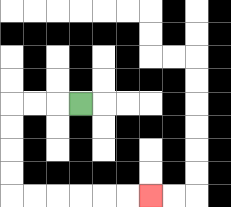{'start': '[3, 4]', 'end': '[6, 8]', 'path_directions': 'L,L,L,D,D,D,D,R,R,R,R,R,R', 'path_coordinates': '[[3, 4], [2, 4], [1, 4], [0, 4], [0, 5], [0, 6], [0, 7], [0, 8], [1, 8], [2, 8], [3, 8], [4, 8], [5, 8], [6, 8]]'}